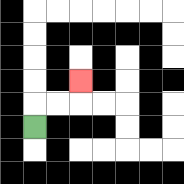{'start': '[1, 5]', 'end': '[3, 3]', 'path_directions': 'U,R,R,U', 'path_coordinates': '[[1, 5], [1, 4], [2, 4], [3, 4], [3, 3]]'}